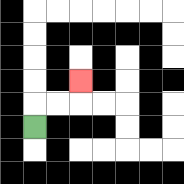{'start': '[1, 5]', 'end': '[3, 3]', 'path_directions': 'U,R,R,U', 'path_coordinates': '[[1, 5], [1, 4], [2, 4], [3, 4], [3, 3]]'}